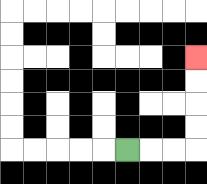{'start': '[5, 6]', 'end': '[8, 2]', 'path_directions': 'R,R,R,U,U,U,U', 'path_coordinates': '[[5, 6], [6, 6], [7, 6], [8, 6], [8, 5], [8, 4], [8, 3], [8, 2]]'}